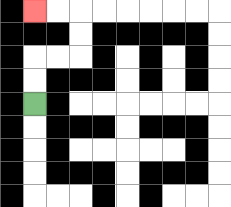{'start': '[1, 4]', 'end': '[1, 0]', 'path_directions': 'U,U,R,R,U,U,L,L', 'path_coordinates': '[[1, 4], [1, 3], [1, 2], [2, 2], [3, 2], [3, 1], [3, 0], [2, 0], [1, 0]]'}